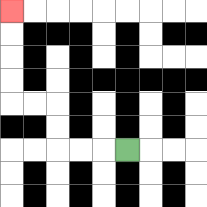{'start': '[5, 6]', 'end': '[0, 0]', 'path_directions': 'L,L,L,U,U,L,L,U,U,U,U', 'path_coordinates': '[[5, 6], [4, 6], [3, 6], [2, 6], [2, 5], [2, 4], [1, 4], [0, 4], [0, 3], [0, 2], [0, 1], [0, 0]]'}